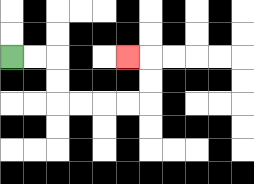{'start': '[0, 2]', 'end': '[5, 2]', 'path_directions': 'R,R,D,D,R,R,R,R,U,U,L', 'path_coordinates': '[[0, 2], [1, 2], [2, 2], [2, 3], [2, 4], [3, 4], [4, 4], [5, 4], [6, 4], [6, 3], [6, 2], [5, 2]]'}